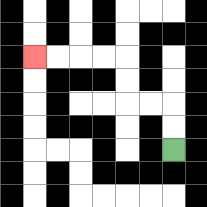{'start': '[7, 6]', 'end': '[1, 2]', 'path_directions': 'U,U,L,L,U,U,L,L,L,L', 'path_coordinates': '[[7, 6], [7, 5], [7, 4], [6, 4], [5, 4], [5, 3], [5, 2], [4, 2], [3, 2], [2, 2], [1, 2]]'}